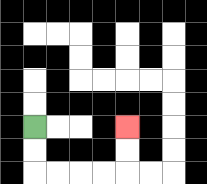{'start': '[1, 5]', 'end': '[5, 5]', 'path_directions': 'D,D,R,R,R,R,U,U', 'path_coordinates': '[[1, 5], [1, 6], [1, 7], [2, 7], [3, 7], [4, 7], [5, 7], [5, 6], [5, 5]]'}